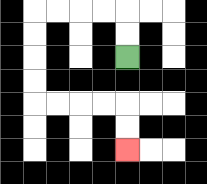{'start': '[5, 2]', 'end': '[5, 6]', 'path_directions': 'U,U,L,L,L,L,D,D,D,D,R,R,R,R,D,D', 'path_coordinates': '[[5, 2], [5, 1], [5, 0], [4, 0], [3, 0], [2, 0], [1, 0], [1, 1], [1, 2], [1, 3], [1, 4], [2, 4], [3, 4], [4, 4], [5, 4], [5, 5], [5, 6]]'}